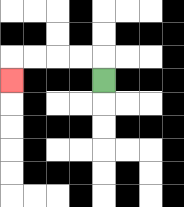{'start': '[4, 3]', 'end': '[0, 3]', 'path_directions': 'U,L,L,L,L,D', 'path_coordinates': '[[4, 3], [4, 2], [3, 2], [2, 2], [1, 2], [0, 2], [0, 3]]'}